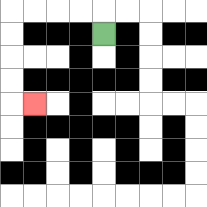{'start': '[4, 1]', 'end': '[1, 4]', 'path_directions': 'U,L,L,L,L,D,D,D,D,R', 'path_coordinates': '[[4, 1], [4, 0], [3, 0], [2, 0], [1, 0], [0, 0], [0, 1], [0, 2], [0, 3], [0, 4], [1, 4]]'}